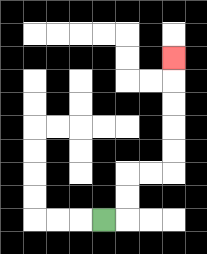{'start': '[4, 9]', 'end': '[7, 2]', 'path_directions': 'R,U,U,R,R,U,U,U,U,U', 'path_coordinates': '[[4, 9], [5, 9], [5, 8], [5, 7], [6, 7], [7, 7], [7, 6], [7, 5], [7, 4], [7, 3], [7, 2]]'}